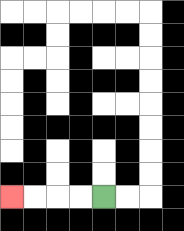{'start': '[4, 8]', 'end': '[0, 8]', 'path_directions': 'L,L,L,L', 'path_coordinates': '[[4, 8], [3, 8], [2, 8], [1, 8], [0, 8]]'}